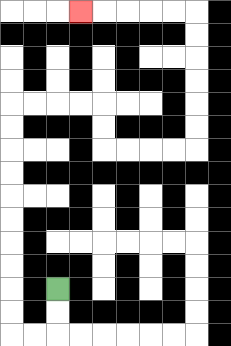{'start': '[2, 12]', 'end': '[3, 0]', 'path_directions': 'D,D,L,L,U,U,U,U,U,U,U,U,U,U,R,R,R,R,D,D,R,R,R,R,U,U,U,U,U,U,L,L,L,L,L', 'path_coordinates': '[[2, 12], [2, 13], [2, 14], [1, 14], [0, 14], [0, 13], [0, 12], [0, 11], [0, 10], [0, 9], [0, 8], [0, 7], [0, 6], [0, 5], [0, 4], [1, 4], [2, 4], [3, 4], [4, 4], [4, 5], [4, 6], [5, 6], [6, 6], [7, 6], [8, 6], [8, 5], [8, 4], [8, 3], [8, 2], [8, 1], [8, 0], [7, 0], [6, 0], [5, 0], [4, 0], [3, 0]]'}